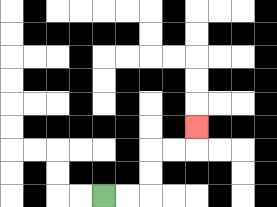{'start': '[4, 8]', 'end': '[8, 5]', 'path_directions': 'R,R,U,U,R,R,U', 'path_coordinates': '[[4, 8], [5, 8], [6, 8], [6, 7], [6, 6], [7, 6], [8, 6], [8, 5]]'}